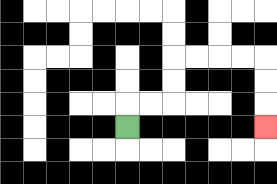{'start': '[5, 5]', 'end': '[11, 5]', 'path_directions': 'U,R,R,U,U,R,R,R,R,D,D,D', 'path_coordinates': '[[5, 5], [5, 4], [6, 4], [7, 4], [7, 3], [7, 2], [8, 2], [9, 2], [10, 2], [11, 2], [11, 3], [11, 4], [11, 5]]'}